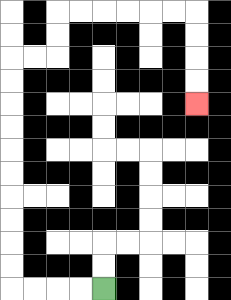{'start': '[4, 12]', 'end': '[8, 4]', 'path_directions': 'L,L,L,L,U,U,U,U,U,U,U,U,U,U,R,R,U,U,R,R,R,R,R,R,D,D,D,D', 'path_coordinates': '[[4, 12], [3, 12], [2, 12], [1, 12], [0, 12], [0, 11], [0, 10], [0, 9], [0, 8], [0, 7], [0, 6], [0, 5], [0, 4], [0, 3], [0, 2], [1, 2], [2, 2], [2, 1], [2, 0], [3, 0], [4, 0], [5, 0], [6, 0], [7, 0], [8, 0], [8, 1], [8, 2], [8, 3], [8, 4]]'}